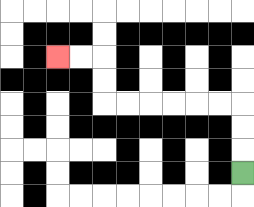{'start': '[10, 7]', 'end': '[2, 2]', 'path_directions': 'U,U,U,L,L,L,L,L,L,U,U,L,L', 'path_coordinates': '[[10, 7], [10, 6], [10, 5], [10, 4], [9, 4], [8, 4], [7, 4], [6, 4], [5, 4], [4, 4], [4, 3], [4, 2], [3, 2], [2, 2]]'}